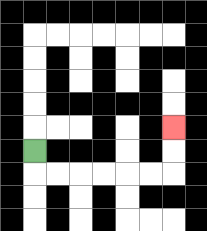{'start': '[1, 6]', 'end': '[7, 5]', 'path_directions': 'D,R,R,R,R,R,R,U,U', 'path_coordinates': '[[1, 6], [1, 7], [2, 7], [3, 7], [4, 7], [5, 7], [6, 7], [7, 7], [7, 6], [7, 5]]'}